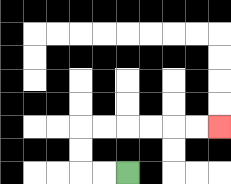{'start': '[5, 7]', 'end': '[9, 5]', 'path_directions': 'L,L,U,U,R,R,R,R,R,R', 'path_coordinates': '[[5, 7], [4, 7], [3, 7], [3, 6], [3, 5], [4, 5], [5, 5], [6, 5], [7, 5], [8, 5], [9, 5]]'}